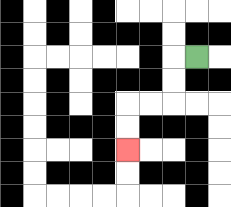{'start': '[8, 2]', 'end': '[5, 6]', 'path_directions': 'L,D,D,L,L,D,D', 'path_coordinates': '[[8, 2], [7, 2], [7, 3], [7, 4], [6, 4], [5, 4], [5, 5], [5, 6]]'}